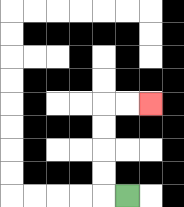{'start': '[5, 8]', 'end': '[6, 4]', 'path_directions': 'L,U,U,U,U,R,R', 'path_coordinates': '[[5, 8], [4, 8], [4, 7], [4, 6], [4, 5], [4, 4], [5, 4], [6, 4]]'}